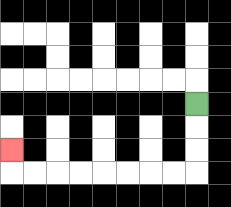{'start': '[8, 4]', 'end': '[0, 6]', 'path_directions': 'D,D,D,L,L,L,L,L,L,L,L,U', 'path_coordinates': '[[8, 4], [8, 5], [8, 6], [8, 7], [7, 7], [6, 7], [5, 7], [4, 7], [3, 7], [2, 7], [1, 7], [0, 7], [0, 6]]'}